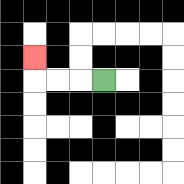{'start': '[4, 3]', 'end': '[1, 2]', 'path_directions': 'L,L,L,U', 'path_coordinates': '[[4, 3], [3, 3], [2, 3], [1, 3], [1, 2]]'}